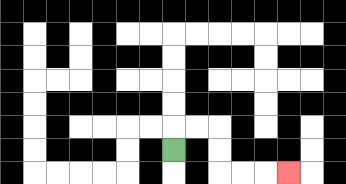{'start': '[7, 6]', 'end': '[12, 7]', 'path_directions': 'U,R,R,D,D,R,R,R', 'path_coordinates': '[[7, 6], [7, 5], [8, 5], [9, 5], [9, 6], [9, 7], [10, 7], [11, 7], [12, 7]]'}